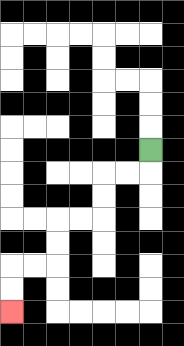{'start': '[6, 6]', 'end': '[0, 13]', 'path_directions': 'D,L,L,D,D,L,L,D,D,L,L,D,D', 'path_coordinates': '[[6, 6], [6, 7], [5, 7], [4, 7], [4, 8], [4, 9], [3, 9], [2, 9], [2, 10], [2, 11], [1, 11], [0, 11], [0, 12], [0, 13]]'}